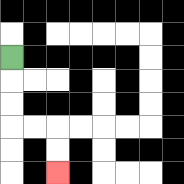{'start': '[0, 2]', 'end': '[2, 7]', 'path_directions': 'D,D,D,R,R,D,D', 'path_coordinates': '[[0, 2], [0, 3], [0, 4], [0, 5], [1, 5], [2, 5], [2, 6], [2, 7]]'}